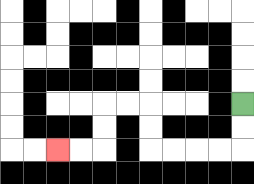{'start': '[10, 4]', 'end': '[2, 6]', 'path_directions': 'D,D,L,L,L,L,U,U,L,L,D,D,L,L', 'path_coordinates': '[[10, 4], [10, 5], [10, 6], [9, 6], [8, 6], [7, 6], [6, 6], [6, 5], [6, 4], [5, 4], [4, 4], [4, 5], [4, 6], [3, 6], [2, 6]]'}